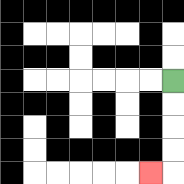{'start': '[7, 3]', 'end': '[6, 7]', 'path_directions': 'D,D,D,D,L', 'path_coordinates': '[[7, 3], [7, 4], [7, 5], [7, 6], [7, 7], [6, 7]]'}